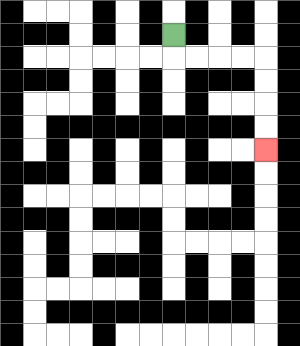{'start': '[7, 1]', 'end': '[11, 6]', 'path_directions': 'D,R,R,R,R,D,D,D,D', 'path_coordinates': '[[7, 1], [7, 2], [8, 2], [9, 2], [10, 2], [11, 2], [11, 3], [11, 4], [11, 5], [11, 6]]'}